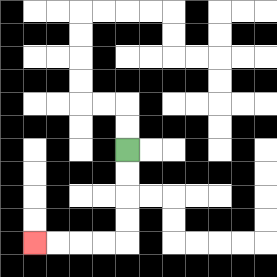{'start': '[5, 6]', 'end': '[1, 10]', 'path_directions': 'D,D,D,D,L,L,L,L', 'path_coordinates': '[[5, 6], [5, 7], [5, 8], [5, 9], [5, 10], [4, 10], [3, 10], [2, 10], [1, 10]]'}